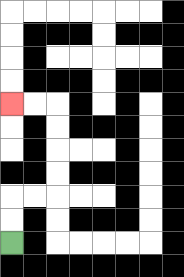{'start': '[0, 10]', 'end': '[0, 4]', 'path_directions': 'U,U,R,R,U,U,U,U,L,L', 'path_coordinates': '[[0, 10], [0, 9], [0, 8], [1, 8], [2, 8], [2, 7], [2, 6], [2, 5], [2, 4], [1, 4], [0, 4]]'}